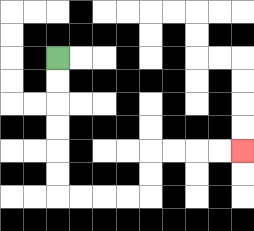{'start': '[2, 2]', 'end': '[10, 6]', 'path_directions': 'D,D,D,D,D,D,R,R,R,R,U,U,R,R,R,R', 'path_coordinates': '[[2, 2], [2, 3], [2, 4], [2, 5], [2, 6], [2, 7], [2, 8], [3, 8], [4, 8], [5, 8], [6, 8], [6, 7], [6, 6], [7, 6], [8, 6], [9, 6], [10, 6]]'}